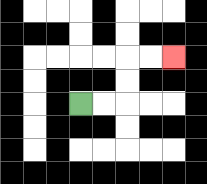{'start': '[3, 4]', 'end': '[7, 2]', 'path_directions': 'R,R,U,U,R,R', 'path_coordinates': '[[3, 4], [4, 4], [5, 4], [5, 3], [5, 2], [6, 2], [7, 2]]'}